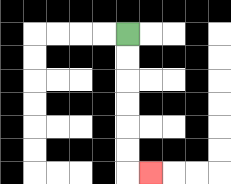{'start': '[5, 1]', 'end': '[6, 7]', 'path_directions': 'D,D,D,D,D,D,R', 'path_coordinates': '[[5, 1], [5, 2], [5, 3], [5, 4], [5, 5], [5, 6], [5, 7], [6, 7]]'}